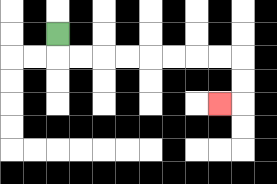{'start': '[2, 1]', 'end': '[9, 4]', 'path_directions': 'D,R,R,R,R,R,R,R,R,D,D,L', 'path_coordinates': '[[2, 1], [2, 2], [3, 2], [4, 2], [5, 2], [6, 2], [7, 2], [8, 2], [9, 2], [10, 2], [10, 3], [10, 4], [9, 4]]'}